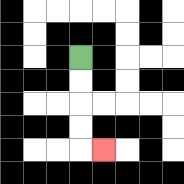{'start': '[3, 2]', 'end': '[4, 6]', 'path_directions': 'D,D,D,D,R', 'path_coordinates': '[[3, 2], [3, 3], [3, 4], [3, 5], [3, 6], [4, 6]]'}